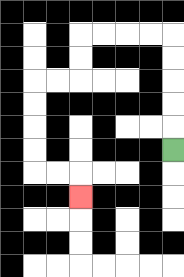{'start': '[7, 6]', 'end': '[3, 8]', 'path_directions': 'U,U,U,U,U,L,L,L,L,D,D,L,L,D,D,D,D,R,R,D', 'path_coordinates': '[[7, 6], [7, 5], [7, 4], [7, 3], [7, 2], [7, 1], [6, 1], [5, 1], [4, 1], [3, 1], [3, 2], [3, 3], [2, 3], [1, 3], [1, 4], [1, 5], [1, 6], [1, 7], [2, 7], [3, 7], [3, 8]]'}